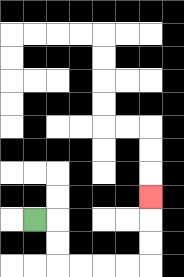{'start': '[1, 9]', 'end': '[6, 8]', 'path_directions': 'R,D,D,R,R,R,R,U,U,U', 'path_coordinates': '[[1, 9], [2, 9], [2, 10], [2, 11], [3, 11], [4, 11], [5, 11], [6, 11], [6, 10], [6, 9], [6, 8]]'}